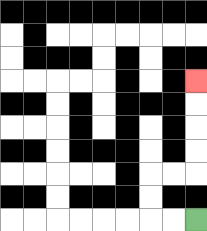{'start': '[8, 9]', 'end': '[8, 3]', 'path_directions': 'L,L,U,U,R,R,U,U,U,U', 'path_coordinates': '[[8, 9], [7, 9], [6, 9], [6, 8], [6, 7], [7, 7], [8, 7], [8, 6], [8, 5], [8, 4], [8, 3]]'}